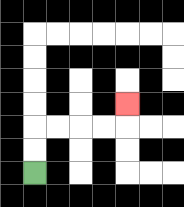{'start': '[1, 7]', 'end': '[5, 4]', 'path_directions': 'U,U,R,R,R,R,U', 'path_coordinates': '[[1, 7], [1, 6], [1, 5], [2, 5], [3, 5], [4, 5], [5, 5], [5, 4]]'}